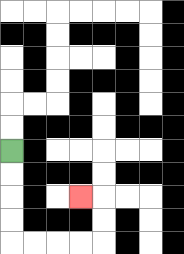{'start': '[0, 6]', 'end': '[3, 8]', 'path_directions': 'D,D,D,D,R,R,R,R,U,U,L', 'path_coordinates': '[[0, 6], [0, 7], [0, 8], [0, 9], [0, 10], [1, 10], [2, 10], [3, 10], [4, 10], [4, 9], [4, 8], [3, 8]]'}